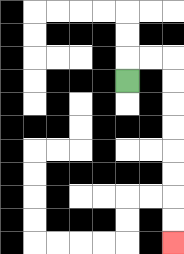{'start': '[5, 3]', 'end': '[7, 10]', 'path_directions': 'U,R,R,D,D,D,D,D,D,D,D', 'path_coordinates': '[[5, 3], [5, 2], [6, 2], [7, 2], [7, 3], [7, 4], [7, 5], [7, 6], [7, 7], [7, 8], [7, 9], [7, 10]]'}